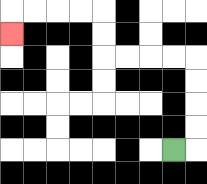{'start': '[7, 6]', 'end': '[0, 1]', 'path_directions': 'R,U,U,U,U,L,L,L,L,U,U,L,L,L,L,D', 'path_coordinates': '[[7, 6], [8, 6], [8, 5], [8, 4], [8, 3], [8, 2], [7, 2], [6, 2], [5, 2], [4, 2], [4, 1], [4, 0], [3, 0], [2, 0], [1, 0], [0, 0], [0, 1]]'}